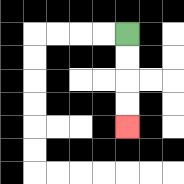{'start': '[5, 1]', 'end': '[5, 5]', 'path_directions': 'D,D,D,D', 'path_coordinates': '[[5, 1], [5, 2], [5, 3], [5, 4], [5, 5]]'}